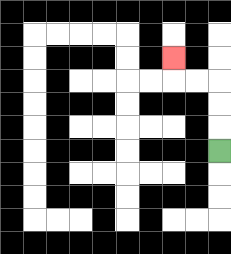{'start': '[9, 6]', 'end': '[7, 2]', 'path_directions': 'U,U,U,L,L,U', 'path_coordinates': '[[9, 6], [9, 5], [9, 4], [9, 3], [8, 3], [7, 3], [7, 2]]'}